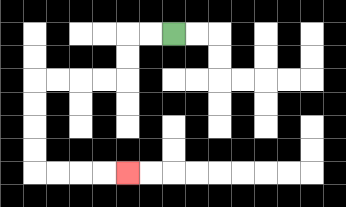{'start': '[7, 1]', 'end': '[5, 7]', 'path_directions': 'L,L,D,D,L,L,L,L,D,D,D,D,R,R,R,R', 'path_coordinates': '[[7, 1], [6, 1], [5, 1], [5, 2], [5, 3], [4, 3], [3, 3], [2, 3], [1, 3], [1, 4], [1, 5], [1, 6], [1, 7], [2, 7], [3, 7], [4, 7], [5, 7]]'}